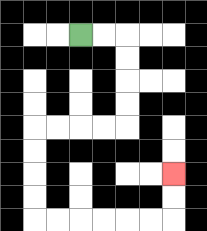{'start': '[3, 1]', 'end': '[7, 7]', 'path_directions': 'R,R,D,D,D,D,L,L,L,L,D,D,D,D,R,R,R,R,R,R,U,U', 'path_coordinates': '[[3, 1], [4, 1], [5, 1], [5, 2], [5, 3], [5, 4], [5, 5], [4, 5], [3, 5], [2, 5], [1, 5], [1, 6], [1, 7], [1, 8], [1, 9], [2, 9], [3, 9], [4, 9], [5, 9], [6, 9], [7, 9], [7, 8], [7, 7]]'}